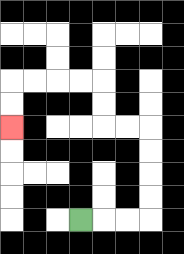{'start': '[3, 9]', 'end': '[0, 5]', 'path_directions': 'R,R,R,U,U,U,U,L,L,U,U,L,L,L,L,D,D', 'path_coordinates': '[[3, 9], [4, 9], [5, 9], [6, 9], [6, 8], [6, 7], [6, 6], [6, 5], [5, 5], [4, 5], [4, 4], [4, 3], [3, 3], [2, 3], [1, 3], [0, 3], [0, 4], [0, 5]]'}